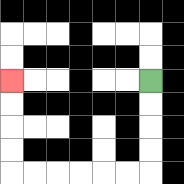{'start': '[6, 3]', 'end': '[0, 3]', 'path_directions': 'D,D,D,D,L,L,L,L,L,L,U,U,U,U', 'path_coordinates': '[[6, 3], [6, 4], [6, 5], [6, 6], [6, 7], [5, 7], [4, 7], [3, 7], [2, 7], [1, 7], [0, 7], [0, 6], [0, 5], [0, 4], [0, 3]]'}